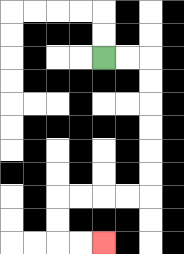{'start': '[4, 2]', 'end': '[4, 10]', 'path_directions': 'R,R,D,D,D,D,D,D,L,L,L,L,D,D,R,R', 'path_coordinates': '[[4, 2], [5, 2], [6, 2], [6, 3], [6, 4], [6, 5], [6, 6], [6, 7], [6, 8], [5, 8], [4, 8], [3, 8], [2, 8], [2, 9], [2, 10], [3, 10], [4, 10]]'}